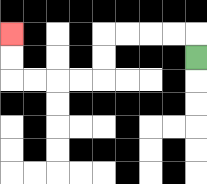{'start': '[8, 2]', 'end': '[0, 1]', 'path_directions': 'U,L,L,L,L,D,D,L,L,L,L,U,U', 'path_coordinates': '[[8, 2], [8, 1], [7, 1], [6, 1], [5, 1], [4, 1], [4, 2], [4, 3], [3, 3], [2, 3], [1, 3], [0, 3], [0, 2], [0, 1]]'}